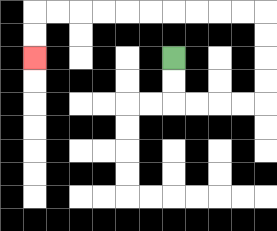{'start': '[7, 2]', 'end': '[1, 2]', 'path_directions': 'D,D,R,R,R,R,U,U,U,U,L,L,L,L,L,L,L,L,L,L,D,D', 'path_coordinates': '[[7, 2], [7, 3], [7, 4], [8, 4], [9, 4], [10, 4], [11, 4], [11, 3], [11, 2], [11, 1], [11, 0], [10, 0], [9, 0], [8, 0], [7, 0], [6, 0], [5, 0], [4, 0], [3, 0], [2, 0], [1, 0], [1, 1], [1, 2]]'}